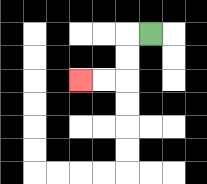{'start': '[6, 1]', 'end': '[3, 3]', 'path_directions': 'L,D,D,L,L', 'path_coordinates': '[[6, 1], [5, 1], [5, 2], [5, 3], [4, 3], [3, 3]]'}